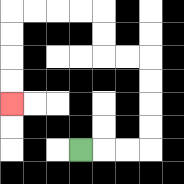{'start': '[3, 6]', 'end': '[0, 4]', 'path_directions': 'R,R,R,U,U,U,U,L,L,U,U,L,L,L,L,D,D,D,D', 'path_coordinates': '[[3, 6], [4, 6], [5, 6], [6, 6], [6, 5], [6, 4], [6, 3], [6, 2], [5, 2], [4, 2], [4, 1], [4, 0], [3, 0], [2, 0], [1, 0], [0, 0], [0, 1], [0, 2], [0, 3], [0, 4]]'}